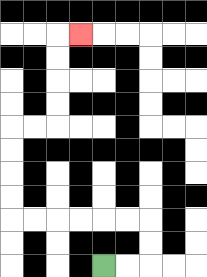{'start': '[4, 11]', 'end': '[3, 1]', 'path_directions': 'R,R,U,U,L,L,L,L,L,L,U,U,U,U,R,R,U,U,U,U,R', 'path_coordinates': '[[4, 11], [5, 11], [6, 11], [6, 10], [6, 9], [5, 9], [4, 9], [3, 9], [2, 9], [1, 9], [0, 9], [0, 8], [0, 7], [0, 6], [0, 5], [1, 5], [2, 5], [2, 4], [2, 3], [2, 2], [2, 1], [3, 1]]'}